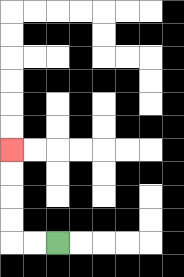{'start': '[2, 10]', 'end': '[0, 6]', 'path_directions': 'L,L,U,U,U,U', 'path_coordinates': '[[2, 10], [1, 10], [0, 10], [0, 9], [0, 8], [0, 7], [0, 6]]'}